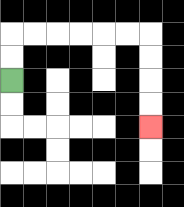{'start': '[0, 3]', 'end': '[6, 5]', 'path_directions': 'U,U,R,R,R,R,R,R,D,D,D,D', 'path_coordinates': '[[0, 3], [0, 2], [0, 1], [1, 1], [2, 1], [3, 1], [4, 1], [5, 1], [6, 1], [6, 2], [6, 3], [6, 4], [6, 5]]'}